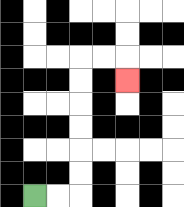{'start': '[1, 8]', 'end': '[5, 3]', 'path_directions': 'R,R,U,U,U,U,U,U,R,R,D', 'path_coordinates': '[[1, 8], [2, 8], [3, 8], [3, 7], [3, 6], [3, 5], [3, 4], [3, 3], [3, 2], [4, 2], [5, 2], [5, 3]]'}